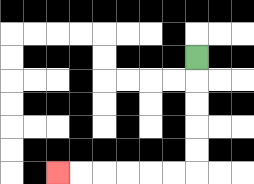{'start': '[8, 2]', 'end': '[2, 7]', 'path_directions': 'D,D,D,D,D,L,L,L,L,L,L', 'path_coordinates': '[[8, 2], [8, 3], [8, 4], [8, 5], [8, 6], [8, 7], [7, 7], [6, 7], [5, 7], [4, 7], [3, 7], [2, 7]]'}